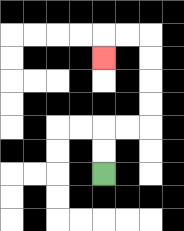{'start': '[4, 7]', 'end': '[4, 2]', 'path_directions': 'U,U,R,R,U,U,U,U,L,L,D', 'path_coordinates': '[[4, 7], [4, 6], [4, 5], [5, 5], [6, 5], [6, 4], [6, 3], [6, 2], [6, 1], [5, 1], [4, 1], [4, 2]]'}